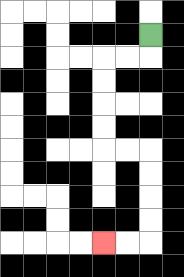{'start': '[6, 1]', 'end': '[4, 10]', 'path_directions': 'D,L,L,D,D,D,D,R,R,D,D,D,D,L,L', 'path_coordinates': '[[6, 1], [6, 2], [5, 2], [4, 2], [4, 3], [4, 4], [4, 5], [4, 6], [5, 6], [6, 6], [6, 7], [6, 8], [6, 9], [6, 10], [5, 10], [4, 10]]'}